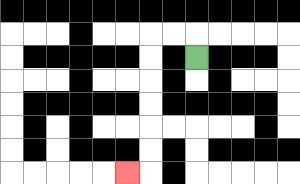{'start': '[8, 2]', 'end': '[5, 7]', 'path_directions': 'U,L,L,D,D,D,D,D,D,L', 'path_coordinates': '[[8, 2], [8, 1], [7, 1], [6, 1], [6, 2], [6, 3], [6, 4], [6, 5], [6, 6], [6, 7], [5, 7]]'}